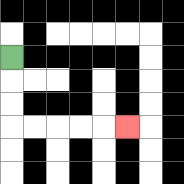{'start': '[0, 2]', 'end': '[5, 5]', 'path_directions': 'D,D,D,R,R,R,R,R', 'path_coordinates': '[[0, 2], [0, 3], [0, 4], [0, 5], [1, 5], [2, 5], [3, 5], [4, 5], [5, 5]]'}